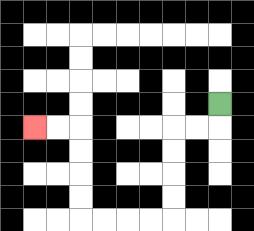{'start': '[9, 4]', 'end': '[1, 5]', 'path_directions': 'D,L,L,D,D,D,D,L,L,L,L,U,U,U,U,L,L', 'path_coordinates': '[[9, 4], [9, 5], [8, 5], [7, 5], [7, 6], [7, 7], [7, 8], [7, 9], [6, 9], [5, 9], [4, 9], [3, 9], [3, 8], [3, 7], [3, 6], [3, 5], [2, 5], [1, 5]]'}